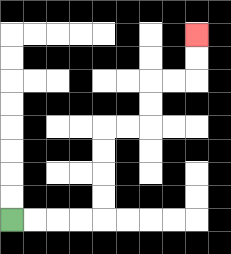{'start': '[0, 9]', 'end': '[8, 1]', 'path_directions': 'R,R,R,R,U,U,U,U,R,R,U,U,R,R,U,U', 'path_coordinates': '[[0, 9], [1, 9], [2, 9], [3, 9], [4, 9], [4, 8], [4, 7], [4, 6], [4, 5], [5, 5], [6, 5], [6, 4], [6, 3], [7, 3], [8, 3], [8, 2], [8, 1]]'}